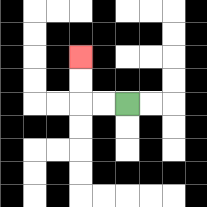{'start': '[5, 4]', 'end': '[3, 2]', 'path_directions': 'L,L,U,U', 'path_coordinates': '[[5, 4], [4, 4], [3, 4], [3, 3], [3, 2]]'}